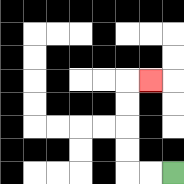{'start': '[7, 7]', 'end': '[6, 3]', 'path_directions': 'L,L,U,U,U,U,R', 'path_coordinates': '[[7, 7], [6, 7], [5, 7], [5, 6], [5, 5], [5, 4], [5, 3], [6, 3]]'}